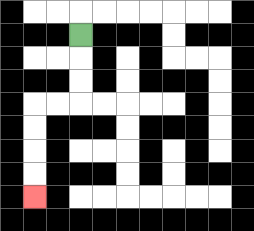{'start': '[3, 1]', 'end': '[1, 8]', 'path_directions': 'D,D,D,L,L,D,D,D,D', 'path_coordinates': '[[3, 1], [3, 2], [3, 3], [3, 4], [2, 4], [1, 4], [1, 5], [1, 6], [1, 7], [1, 8]]'}